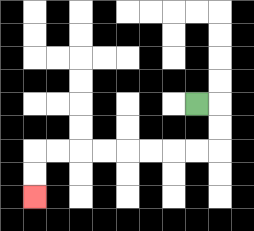{'start': '[8, 4]', 'end': '[1, 8]', 'path_directions': 'R,D,D,L,L,L,L,L,L,L,L,D,D', 'path_coordinates': '[[8, 4], [9, 4], [9, 5], [9, 6], [8, 6], [7, 6], [6, 6], [5, 6], [4, 6], [3, 6], [2, 6], [1, 6], [1, 7], [1, 8]]'}